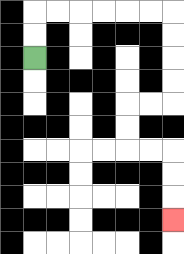{'start': '[1, 2]', 'end': '[7, 9]', 'path_directions': 'U,U,R,R,R,R,R,R,D,D,D,D,L,L,D,D,R,R,D,D,D', 'path_coordinates': '[[1, 2], [1, 1], [1, 0], [2, 0], [3, 0], [4, 0], [5, 0], [6, 0], [7, 0], [7, 1], [7, 2], [7, 3], [7, 4], [6, 4], [5, 4], [5, 5], [5, 6], [6, 6], [7, 6], [7, 7], [7, 8], [7, 9]]'}